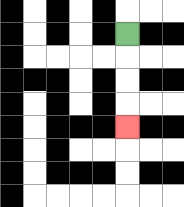{'start': '[5, 1]', 'end': '[5, 5]', 'path_directions': 'D,D,D,D', 'path_coordinates': '[[5, 1], [5, 2], [5, 3], [5, 4], [5, 5]]'}